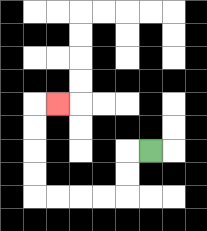{'start': '[6, 6]', 'end': '[2, 4]', 'path_directions': 'L,D,D,L,L,L,L,U,U,U,U,R', 'path_coordinates': '[[6, 6], [5, 6], [5, 7], [5, 8], [4, 8], [3, 8], [2, 8], [1, 8], [1, 7], [1, 6], [1, 5], [1, 4], [2, 4]]'}